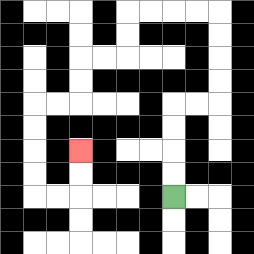{'start': '[7, 8]', 'end': '[3, 6]', 'path_directions': 'U,U,U,U,R,R,U,U,U,U,L,L,L,L,D,D,L,L,D,D,L,L,D,D,D,D,R,R,U,U', 'path_coordinates': '[[7, 8], [7, 7], [7, 6], [7, 5], [7, 4], [8, 4], [9, 4], [9, 3], [9, 2], [9, 1], [9, 0], [8, 0], [7, 0], [6, 0], [5, 0], [5, 1], [5, 2], [4, 2], [3, 2], [3, 3], [3, 4], [2, 4], [1, 4], [1, 5], [1, 6], [1, 7], [1, 8], [2, 8], [3, 8], [3, 7], [3, 6]]'}